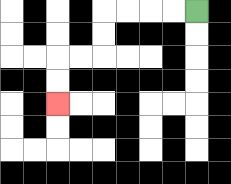{'start': '[8, 0]', 'end': '[2, 4]', 'path_directions': 'L,L,L,L,D,D,L,L,D,D', 'path_coordinates': '[[8, 0], [7, 0], [6, 0], [5, 0], [4, 0], [4, 1], [4, 2], [3, 2], [2, 2], [2, 3], [2, 4]]'}